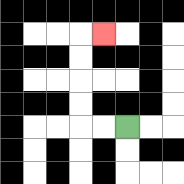{'start': '[5, 5]', 'end': '[4, 1]', 'path_directions': 'L,L,U,U,U,U,R', 'path_coordinates': '[[5, 5], [4, 5], [3, 5], [3, 4], [3, 3], [3, 2], [3, 1], [4, 1]]'}